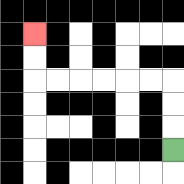{'start': '[7, 6]', 'end': '[1, 1]', 'path_directions': 'U,U,U,L,L,L,L,L,L,U,U', 'path_coordinates': '[[7, 6], [7, 5], [7, 4], [7, 3], [6, 3], [5, 3], [4, 3], [3, 3], [2, 3], [1, 3], [1, 2], [1, 1]]'}